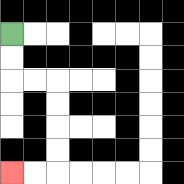{'start': '[0, 1]', 'end': '[0, 7]', 'path_directions': 'D,D,R,R,D,D,D,D,L,L', 'path_coordinates': '[[0, 1], [0, 2], [0, 3], [1, 3], [2, 3], [2, 4], [2, 5], [2, 6], [2, 7], [1, 7], [0, 7]]'}